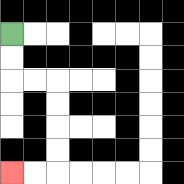{'start': '[0, 1]', 'end': '[0, 7]', 'path_directions': 'D,D,R,R,D,D,D,D,L,L', 'path_coordinates': '[[0, 1], [0, 2], [0, 3], [1, 3], [2, 3], [2, 4], [2, 5], [2, 6], [2, 7], [1, 7], [0, 7]]'}